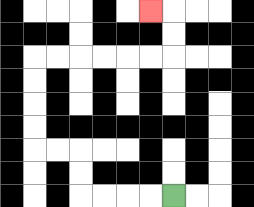{'start': '[7, 8]', 'end': '[6, 0]', 'path_directions': 'L,L,L,L,U,U,L,L,U,U,U,U,R,R,R,R,R,R,U,U,L', 'path_coordinates': '[[7, 8], [6, 8], [5, 8], [4, 8], [3, 8], [3, 7], [3, 6], [2, 6], [1, 6], [1, 5], [1, 4], [1, 3], [1, 2], [2, 2], [3, 2], [4, 2], [5, 2], [6, 2], [7, 2], [7, 1], [7, 0], [6, 0]]'}